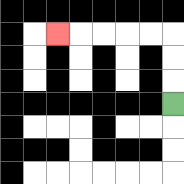{'start': '[7, 4]', 'end': '[2, 1]', 'path_directions': 'U,U,U,L,L,L,L,L', 'path_coordinates': '[[7, 4], [7, 3], [7, 2], [7, 1], [6, 1], [5, 1], [4, 1], [3, 1], [2, 1]]'}